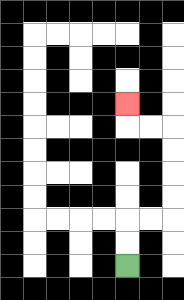{'start': '[5, 11]', 'end': '[5, 4]', 'path_directions': 'U,U,R,R,U,U,U,U,L,L,U', 'path_coordinates': '[[5, 11], [5, 10], [5, 9], [6, 9], [7, 9], [7, 8], [7, 7], [7, 6], [7, 5], [6, 5], [5, 5], [5, 4]]'}